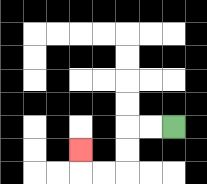{'start': '[7, 5]', 'end': '[3, 6]', 'path_directions': 'L,L,D,D,L,L,U', 'path_coordinates': '[[7, 5], [6, 5], [5, 5], [5, 6], [5, 7], [4, 7], [3, 7], [3, 6]]'}